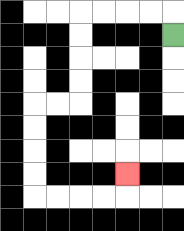{'start': '[7, 1]', 'end': '[5, 7]', 'path_directions': 'U,L,L,L,L,D,D,D,D,L,L,D,D,D,D,R,R,R,R,U', 'path_coordinates': '[[7, 1], [7, 0], [6, 0], [5, 0], [4, 0], [3, 0], [3, 1], [3, 2], [3, 3], [3, 4], [2, 4], [1, 4], [1, 5], [1, 6], [1, 7], [1, 8], [2, 8], [3, 8], [4, 8], [5, 8], [5, 7]]'}